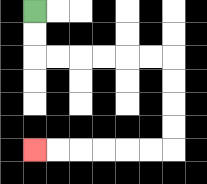{'start': '[1, 0]', 'end': '[1, 6]', 'path_directions': 'D,D,R,R,R,R,R,R,D,D,D,D,L,L,L,L,L,L', 'path_coordinates': '[[1, 0], [1, 1], [1, 2], [2, 2], [3, 2], [4, 2], [5, 2], [6, 2], [7, 2], [7, 3], [7, 4], [7, 5], [7, 6], [6, 6], [5, 6], [4, 6], [3, 6], [2, 6], [1, 6]]'}